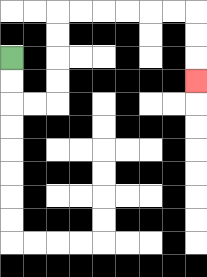{'start': '[0, 2]', 'end': '[8, 3]', 'path_directions': 'D,D,R,R,U,U,U,U,R,R,R,R,R,R,D,D,D', 'path_coordinates': '[[0, 2], [0, 3], [0, 4], [1, 4], [2, 4], [2, 3], [2, 2], [2, 1], [2, 0], [3, 0], [4, 0], [5, 0], [6, 0], [7, 0], [8, 0], [8, 1], [8, 2], [8, 3]]'}